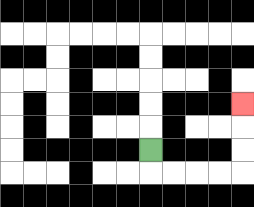{'start': '[6, 6]', 'end': '[10, 4]', 'path_directions': 'D,R,R,R,R,U,U,U', 'path_coordinates': '[[6, 6], [6, 7], [7, 7], [8, 7], [9, 7], [10, 7], [10, 6], [10, 5], [10, 4]]'}